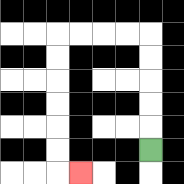{'start': '[6, 6]', 'end': '[3, 7]', 'path_directions': 'U,U,U,U,U,L,L,L,L,D,D,D,D,D,D,R', 'path_coordinates': '[[6, 6], [6, 5], [6, 4], [6, 3], [6, 2], [6, 1], [5, 1], [4, 1], [3, 1], [2, 1], [2, 2], [2, 3], [2, 4], [2, 5], [2, 6], [2, 7], [3, 7]]'}